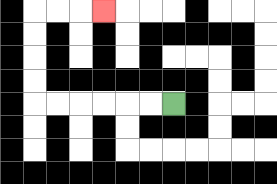{'start': '[7, 4]', 'end': '[4, 0]', 'path_directions': 'L,L,L,L,L,L,U,U,U,U,R,R,R', 'path_coordinates': '[[7, 4], [6, 4], [5, 4], [4, 4], [3, 4], [2, 4], [1, 4], [1, 3], [1, 2], [1, 1], [1, 0], [2, 0], [3, 0], [4, 0]]'}